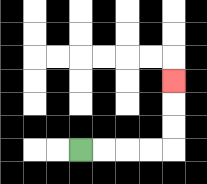{'start': '[3, 6]', 'end': '[7, 3]', 'path_directions': 'R,R,R,R,U,U,U', 'path_coordinates': '[[3, 6], [4, 6], [5, 6], [6, 6], [7, 6], [7, 5], [7, 4], [7, 3]]'}